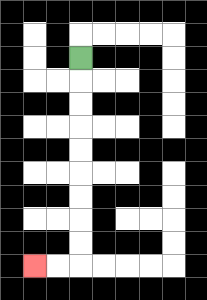{'start': '[3, 2]', 'end': '[1, 11]', 'path_directions': 'D,D,D,D,D,D,D,D,D,L,L', 'path_coordinates': '[[3, 2], [3, 3], [3, 4], [3, 5], [3, 6], [3, 7], [3, 8], [3, 9], [3, 10], [3, 11], [2, 11], [1, 11]]'}